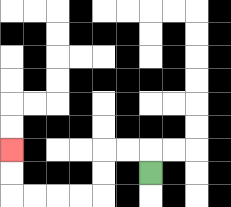{'start': '[6, 7]', 'end': '[0, 6]', 'path_directions': 'U,L,L,D,D,L,L,L,L,U,U', 'path_coordinates': '[[6, 7], [6, 6], [5, 6], [4, 6], [4, 7], [4, 8], [3, 8], [2, 8], [1, 8], [0, 8], [0, 7], [0, 6]]'}